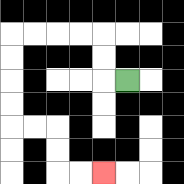{'start': '[5, 3]', 'end': '[4, 7]', 'path_directions': 'L,U,U,L,L,L,L,D,D,D,D,R,R,D,D,R,R', 'path_coordinates': '[[5, 3], [4, 3], [4, 2], [4, 1], [3, 1], [2, 1], [1, 1], [0, 1], [0, 2], [0, 3], [0, 4], [0, 5], [1, 5], [2, 5], [2, 6], [2, 7], [3, 7], [4, 7]]'}